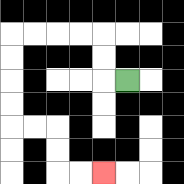{'start': '[5, 3]', 'end': '[4, 7]', 'path_directions': 'L,U,U,L,L,L,L,D,D,D,D,R,R,D,D,R,R', 'path_coordinates': '[[5, 3], [4, 3], [4, 2], [4, 1], [3, 1], [2, 1], [1, 1], [0, 1], [0, 2], [0, 3], [0, 4], [0, 5], [1, 5], [2, 5], [2, 6], [2, 7], [3, 7], [4, 7]]'}